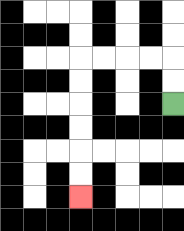{'start': '[7, 4]', 'end': '[3, 8]', 'path_directions': 'U,U,L,L,L,L,D,D,D,D,D,D', 'path_coordinates': '[[7, 4], [7, 3], [7, 2], [6, 2], [5, 2], [4, 2], [3, 2], [3, 3], [3, 4], [3, 5], [3, 6], [3, 7], [3, 8]]'}